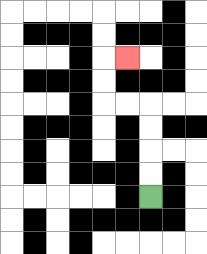{'start': '[6, 8]', 'end': '[5, 2]', 'path_directions': 'U,U,U,U,L,L,U,U,R', 'path_coordinates': '[[6, 8], [6, 7], [6, 6], [6, 5], [6, 4], [5, 4], [4, 4], [4, 3], [4, 2], [5, 2]]'}